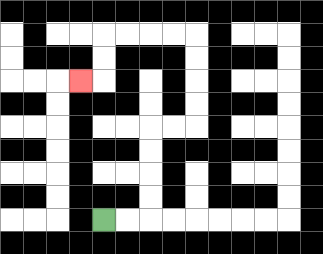{'start': '[4, 9]', 'end': '[3, 3]', 'path_directions': 'R,R,U,U,U,U,R,R,U,U,U,U,L,L,L,L,D,D,L', 'path_coordinates': '[[4, 9], [5, 9], [6, 9], [6, 8], [6, 7], [6, 6], [6, 5], [7, 5], [8, 5], [8, 4], [8, 3], [8, 2], [8, 1], [7, 1], [6, 1], [5, 1], [4, 1], [4, 2], [4, 3], [3, 3]]'}